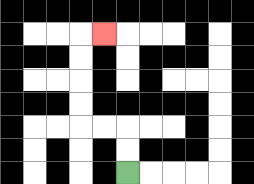{'start': '[5, 7]', 'end': '[4, 1]', 'path_directions': 'U,U,L,L,U,U,U,U,R', 'path_coordinates': '[[5, 7], [5, 6], [5, 5], [4, 5], [3, 5], [3, 4], [3, 3], [3, 2], [3, 1], [4, 1]]'}